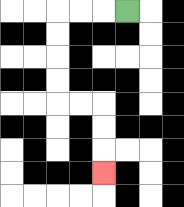{'start': '[5, 0]', 'end': '[4, 7]', 'path_directions': 'L,L,L,D,D,D,D,R,R,D,D,D', 'path_coordinates': '[[5, 0], [4, 0], [3, 0], [2, 0], [2, 1], [2, 2], [2, 3], [2, 4], [3, 4], [4, 4], [4, 5], [4, 6], [4, 7]]'}